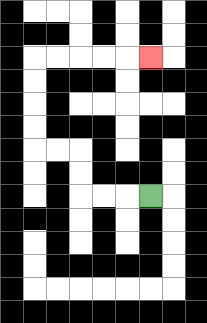{'start': '[6, 8]', 'end': '[6, 2]', 'path_directions': 'L,L,L,U,U,L,L,U,U,U,U,R,R,R,R,R', 'path_coordinates': '[[6, 8], [5, 8], [4, 8], [3, 8], [3, 7], [3, 6], [2, 6], [1, 6], [1, 5], [1, 4], [1, 3], [1, 2], [2, 2], [3, 2], [4, 2], [5, 2], [6, 2]]'}